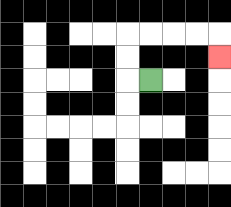{'start': '[6, 3]', 'end': '[9, 2]', 'path_directions': 'L,U,U,R,R,R,R,D', 'path_coordinates': '[[6, 3], [5, 3], [5, 2], [5, 1], [6, 1], [7, 1], [8, 1], [9, 1], [9, 2]]'}